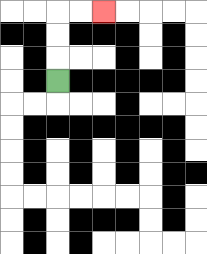{'start': '[2, 3]', 'end': '[4, 0]', 'path_directions': 'U,U,U,R,R', 'path_coordinates': '[[2, 3], [2, 2], [2, 1], [2, 0], [3, 0], [4, 0]]'}